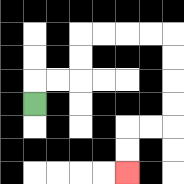{'start': '[1, 4]', 'end': '[5, 7]', 'path_directions': 'U,R,R,U,U,R,R,R,R,D,D,D,D,L,L,D,D', 'path_coordinates': '[[1, 4], [1, 3], [2, 3], [3, 3], [3, 2], [3, 1], [4, 1], [5, 1], [6, 1], [7, 1], [7, 2], [7, 3], [7, 4], [7, 5], [6, 5], [5, 5], [5, 6], [5, 7]]'}